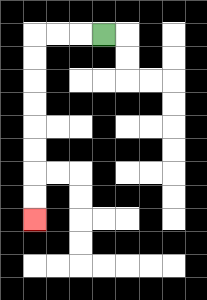{'start': '[4, 1]', 'end': '[1, 9]', 'path_directions': 'L,L,L,D,D,D,D,D,D,D,D', 'path_coordinates': '[[4, 1], [3, 1], [2, 1], [1, 1], [1, 2], [1, 3], [1, 4], [1, 5], [1, 6], [1, 7], [1, 8], [1, 9]]'}